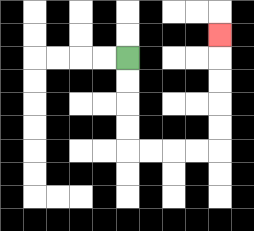{'start': '[5, 2]', 'end': '[9, 1]', 'path_directions': 'D,D,D,D,R,R,R,R,U,U,U,U,U', 'path_coordinates': '[[5, 2], [5, 3], [5, 4], [5, 5], [5, 6], [6, 6], [7, 6], [8, 6], [9, 6], [9, 5], [9, 4], [9, 3], [9, 2], [9, 1]]'}